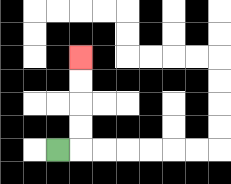{'start': '[2, 6]', 'end': '[3, 2]', 'path_directions': 'R,U,U,U,U', 'path_coordinates': '[[2, 6], [3, 6], [3, 5], [3, 4], [3, 3], [3, 2]]'}